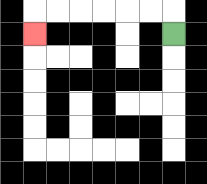{'start': '[7, 1]', 'end': '[1, 1]', 'path_directions': 'U,L,L,L,L,L,L,D', 'path_coordinates': '[[7, 1], [7, 0], [6, 0], [5, 0], [4, 0], [3, 0], [2, 0], [1, 0], [1, 1]]'}